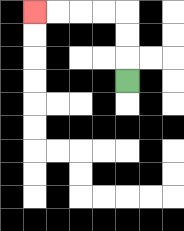{'start': '[5, 3]', 'end': '[1, 0]', 'path_directions': 'U,U,U,L,L,L,L', 'path_coordinates': '[[5, 3], [5, 2], [5, 1], [5, 0], [4, 0], [3, 0], [2, 0], [1, 0]]'}